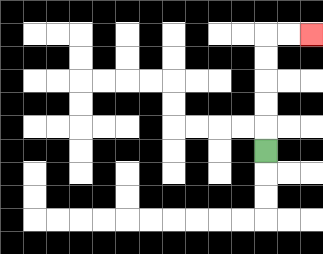{'start': '[11, 6]', 'end': '[13, 1]', 'path_directions': 'U,U,U,U,U,R,R', 'path_coordinates': '[[11, 6], [11, 5], [11, 4], [11, 3], [11, 2], [11, 1], [12, 1], [13, 1]]'}